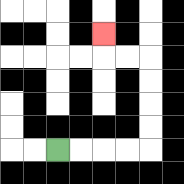{'start': '[2, 6]', 'end': '[4, 1]', 'path_directions': 'R,R,R,R,U,U,U,U,L,L,U', 'path_coordinates': '[[2, 6], [3, 6], [4, 6], [5, 6], [6, 6], [6, 5], [6, 4], [6, 3], [6, 2], [5, 2], [4, 2], [4, 1]]'}